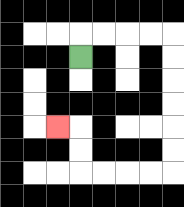{'start': '[3, 2]', 'end': '[2, 5]', 'path_directions': 'U,R,R,R,R,D,D,D,D,D,D,L,L,L,L,U,U,L', 'path_coordinates': '[[3, 2], [3, 1], [4, 1], [5, 1], [6, 1], [7, 1], [7, 2], [7, 3], [7, 4], [7, 5], [7, 6], [7, 7], [6, 7], [5, 7], [4, 7], [3, 7], [3, 6], [3, 5], [2, 5]]'}